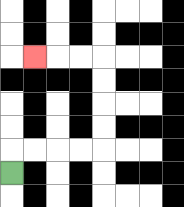{'start': '[0, 7]', 'end': '[1, 2]', 'path_directions': 'U,R,R,R,R,U,U,U,U,L,L,L', 'path_coordinates': '[[0, 7], [0, 6], [1, 6], [2, 6], [3, 6], [4, 6], [4, 5], [4, 4], [4, 3], [4, 2], [3, 2], [2, 2], [1, 2]]'}